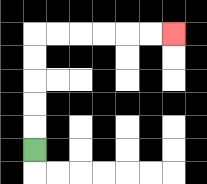{'start': '[1, 6]', 'end': '[7, 1]', 'path_directions': 'U,U,U,U,U,R,R,R,R,R,R', 'path_coordinates': '[[1, 6], [1, 5], [1, 4], [1, 3], [1, 2], [1, 1], [2, 1], [3, 1], [4, 1], [5, 1], [6, 1], [7, 1]]'}